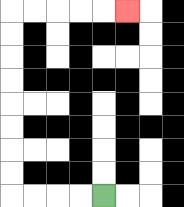{'start': '[4, 8]', 'end': '[5, 0]', 'path_directions': 'L,L,L,L,U,U,U,U,U,U,U,U,R,R,R,R,R', 'path_coordinates': '[[4, 8], [3, 8], [2, 8], [1, 8], [0, 8], [0, 7], [0, 6], [0, 5], [0, 4], [0, 3], [0, 2], [0, 1], [0, 0], [1, 0], [2, 0], [3, 0], [4, 0], [5, 0]]'}